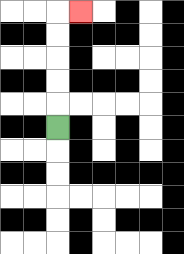{'start': '[2, 5]', 'end': '[3, 0]', 'path_directions': 'U,U,U,U,U,R', 'path_coordinates': '[[2, 5], [2, 4], [2, 3], [2, 2], [2, 1], [2, 0], [3, 0]]'}